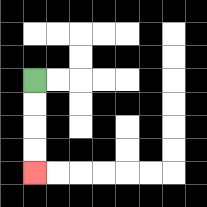{'start': '[1, 3]', 'end': '[1, 7]', 'path_directions': 'D,D,D,D', 'path_coordinates': '[[1, 3], [1, 4], [1, 5], [1, 6], [1, 7]]'}